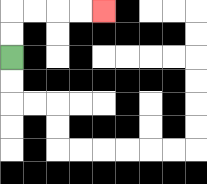{'start': '[0, 2]', 'end': '[4, 0]', 'path_directions': 'U,U,R,R,R,R', 'path_coordinates': '[[0, 2], [0, 1], [0, 0], [1, 0], [2, 0], [3, 0], [4, 0]]'}